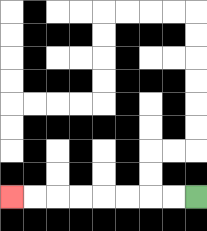{'start': '[8, 8]', 'end': '[0, 8]', 'path_directions': 'L,L,L,L,L,L,L,L', 'path_coordinates': '[[8, 8], [7, 8], [6, 8], [5, 8], [4, 8], [3, 8], [2, 8], [1, 8], [0, 8]]'}